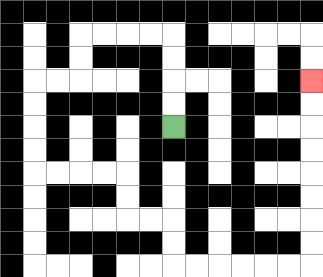{'start': '[7, 5]', 'end': '[13, 3]', 'path_directions': 'U,U,U,U,L,L,L,L,D,D,L,L,D,D,D,D,R,R,R,R,D,D,R,R,D,D,R,R,R,R,R,R,U,U,U,U,U,U,U,U', 'path_coordinates': '[[7, 5], [7, 4], [7, 3], [7, 2], [7, 1], [6, 1], [5, 1], [4, 1], [3, 1], [3, 2], [3, 3], [2, 3], [1, 3], [1, 4], [1, 5], [1, 6], [1, 7], [2, 7], [3, 7], [4, 7], [5, 7], [5, 8], [5, 9], [6, 9], [7, 9], [7, 10], [7, 11], [8, 11], [9, 11], [10, 11], [11, 11], [12, 11], [13, 11], [13, 10], [13, 9], [13, 8], [13, 7], [13, 6], [13, 5], [13, 4], [13, 3]]'}